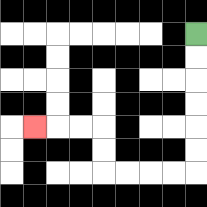{'start': '[8, 1]', 'end': '[1, 5]', 'path_directions': 'D,D,D,D,D,D,L,L,L,L,U,U,L,L,L', 'path_coordinates': '[[8, 1], [8, 2], [8, 3], [8, 4], [8, 5], [8, 6], [8, 7], [7, 7], [6, 7], [5, 7], [4, 7], [4, 6], [4, 5], [3, 5], [2, 5], [1, 5]]'}